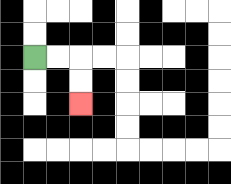{'start': '[1, 2]', 'end': '[3, 4]', 'path_directions': 'R,R,D,D', 'path_coordinates': '[[1, 2], [2, 2], [3, 2], [3, 3], [3, 4]]'}